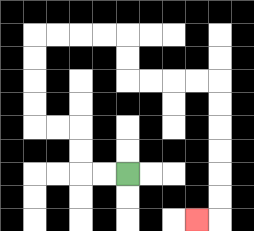{'start': '[5, 7]', 'end': '[8, 9]', 'path_directions': 'L,L,U,U,L,L,U,U,U,U,R,R,R,R,D,D,R,R,R,R,D,D,D,D,D,D,L', 'path_coordinates': '[[5, 7], [4, 7], [3, 7], [3, 6], [3, 5], [2, 5], [1, 5], [1, 4], [1, 3], [1, 2], [1, 1], [2, 1], [3, 1], [4, 1], [5, 1], [5, 2], [5, 3], [6, 3], [7, 3], [8, 3], [9, 3], [9, 4], [9, 5], [9, 6], [9, 7], [9, 8], [9, 9], [8, 9]]'}